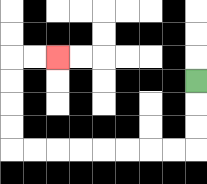{'start': '[8, 3]', 'end': '[2, 2]', 'path_directions': 'D,D,D,L,L,L,L,L,L,L,L,U,U,U,U,R,R', 'path_coordinates': '[[8, 3], [8, 4], [8, 5], [8, 6], [7, 6], [6, 6], [5, 6], [4, 6], [3, 6], [2, 6], [1, 6], [0, 6], [0, 5], [0, 4], [0, 3], [0, 2], [1, 2], [2, 2]]'}